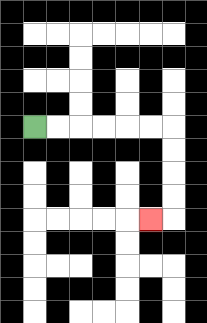{'start': '[1, 5]', 'end': '[6, 9]', 'path_directions': 'R,R,R,R,R,R,D,D,D,D,L', 'path_coordinates': '[[1, 5], [2, 5], [3, 5], [4, 5], [5, 5], [6, 5], [7, 5], [7, 6], [7, 7], [7, 8], [7, 9], [6, 9]]'}